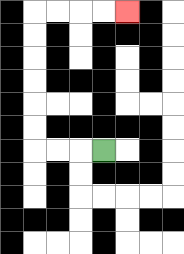{'start': '[4, 6]', 'end': '[5, 0]', 'path_directions': 'L,L,L,U,U,U,U,U,U,R,R,R,R', 'path_coordinates': '[[4, 6], [3, 6], [2, 6], [1, 6], [1, 5], [1, 4], [1, 3], [1, 2], [1, 1], [1, 0], [2, 0], [3, 0], [4, 0], [5, 0]]'}